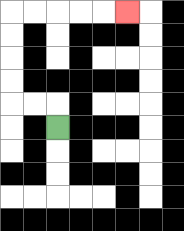{'start': '[2, 5]', 'end': '[5, 0]', 'path_directions': 'U,L,L,U,U,U,U,R,R,R,R,R', 'path_coordinates': '[[2, 5], [2, 4], [1, 4], [0, 4], [0, 3], [0, 2], [0, 1], [0, 0], [1, 0], [2, 0], [3, 0], [4, 0], [5, 0]]'}